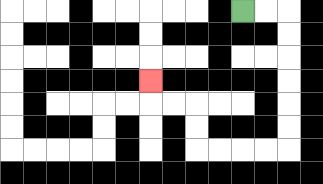{'start': '[10, 0]', 'end': '[6, 3]', 'path_directions': 'R,R,D,D,D,D,D,D,L,L,L,L,U,U,L,L,U', 'path_coordinates': '[[10, 0], [11, 0], [12, 0], [12, 1], [12, 2], [12, 3], [12, 4], [12, 5], [12, 6], [11, 6], [10, 6], [9, 6], [8, 6], [8, 5], [8, 4], [7, 4], [6, 4], [6, 3]]'}